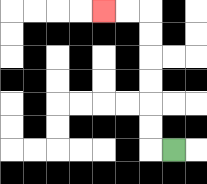{'start': '[7, 6]', 'end': '[4, 0]', 'path_directions': 'L,U,U,U,U,U,U,L,L', 'path_coordinates': '[[7, 6], [6, 6], [6, 5], [6, 4], [6, 3], [6, 2], [6, 1], [6, 0], [5, 0], [4, 0]]'}